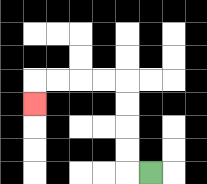{'start': '[6, 7]', 'end': '[1, 4]', 'path_directions': 'L,U,U,U,U,L,L,L,L,D', 'path_coordinates': '[[6, 7], [5, 7], [5, 6], [5, 5], [5, 4], [5, 3], [4, 3], [3, 3], [2, 3], [1, 3], [1, 4]]'}